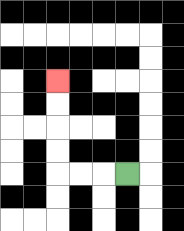{'start': '[5, 7]', 'end': '[2, 3]', 'path_directions': 'L,L,L,U,U,U,U', 'path_coordinates': '[[5, 7], [4, 7], [3, 7], [2, 7], [2, 6], [2, 5], [2, 4], [2, 3]]'}